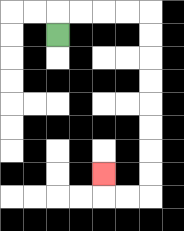{'start': '[2, 1]', 'end': '[4, 7]', 'path_directions': 'U,R,R,R,R,D,D,D,D,D,D,D,D,L,L,U', 'path_coordinates': '[[2, 1], [2, 0], [3, 0], [4, 0], [5, 0], [6, 0], [6, 1], [6, 2], [6, 3], [6, 4], [6, 5], [6, 6], [6, 7], [6, 8], [5, 8], [4, 8], [4, 7]]'}